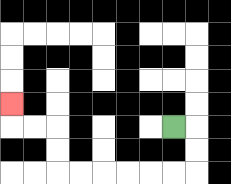{'start': '[7, 5]', 'end': '[0, 4]', 'path_directions': 'R,D,D,L,L,L,L,L,L,U,U,L,L,U', 'path_coordinates': '[[7, 5], [8, 5], [8, 6], [8, 7], [7, 7], [6, 7], [5, 7], [4, 7], [3, 7], [2, 7], [2, 6], [2, 5], [1, 5], [0, 5], [0, 4]]'}